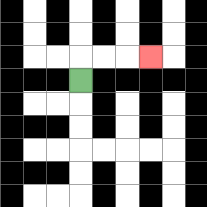{'start': '[3, 3]', 'end': '[6, 2]', 'path_directions': 'U,R,R,R', 'path_coordinates': '[[3, 3], [3, 2], [4, 2], [5, 2], [6, 2]]'}